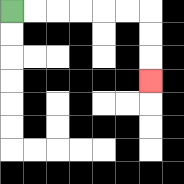{'start': '[0, 0]', 'end': '[6, 3]', 'path_directions': 'R,R,R,R,R,R,D,D,D', 'path_coordinates': '[[0, 0], [1, 0], [2, 0], [3, 0], [4, 0], [5, 0], [6, 0], [6, 1], [6, 2], [6, 3]]'}